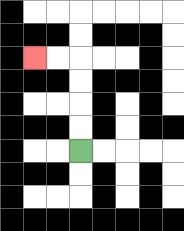{'start': '[3, 6]', 'end': '[1, 2]', 'path_directions': 'U,U,U,U,L,L', 'path_coordinates': '[[3, 6], [3, 5], [3, 4], [3, 3], [3, 2], [2, 2], [1, 2]]'}